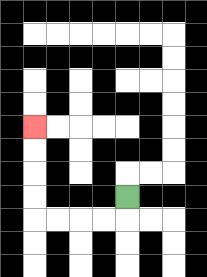{'start': '[5, 8]', 'end': '[1, 5]', 'path_directions': 'D,L,L,L,L,U,U,U,U', 'path_coordinates': '[[5, 8], [5, 9], [4, 9], [3, 9], [2, 9], [1, 9], [1, 8], [1, 7], [1, 6], [1, 5]]'}